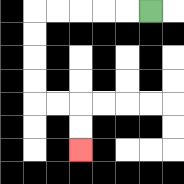{'start': '[6, 0]', 'end': '[3, 6]', 'path_directions': 'L,L,L,L,L,D,D,D,D,R,R,D,D', 'path_coordinates': '[[6, 0], [5, 0], [4, 0], [3, 0], [2, 0], [1, 0], [1, 1], [1, 2], [1, 3], [1, 4], [2, 4], [3, 4], [3, 5], [3, 6]]'}